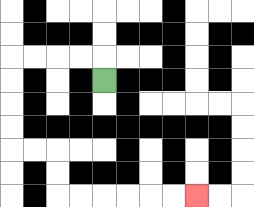{'start': '[4, 3]', 'end': '[8, 8]', 'path_directions': 'U,L,L,L,L,D,D,D,D,R,R,D,D,R,R,R,R,R,R', 'path_coordinates': '[[4, 3], [4, 2], [3, 2], [2, 2], [1, 2], [0, 2], [0, 3], [0, 4], [0, 5], [0, 6], [1, 6], [2, 6], [2, 7], [2, 8], [3, 8], [4, 8], [5, 8], [6, 8], [7, 8], [8, 8]]'}